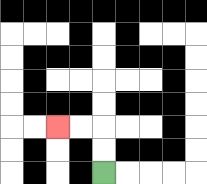{'start': '[4, 7]', 'end': '[2, 5]', 'path_directions': 'U,U,L,L', 'path_coordinates': '[[4, 7], [4, 6], [4, 5], [3, 5], [2, 5]]'}